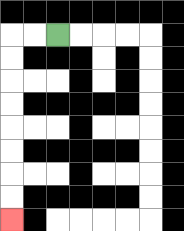{'start': '[2, 1]', 'end': '[0, 9]', 'path_directions': 'L,L,D,D,D,D,D,D,D,D', 'path_coordinates': '[[2, 1], [1, 1], [0, 1], [0, 2], [0, 3], [0, 4], [0, 5], [0, 6], [0, 7], [0, 8], [0, 9]]'}